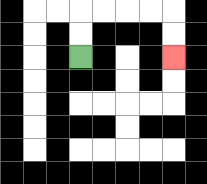{'start': '[3, 2]', 'end': '[7, 2]', 'path_directions': 'U,U,R,R,R,R,D,D', 'path_coordinates': '[[3, 2], [3, 1], [3, 0], [4, 0], [5, 0], [6, 0], [7, 0], [7, 1], [7, 2]]'}